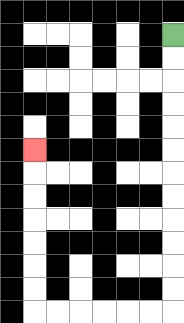{'start': '[7, 1]', 'end': '[1, 6]', 'path_directions': 'D,D,D,D,D,D,D,D,D,D,D,D,L,L,L,L,L,L,U,U,U,U,U,U,U', 'path_coordinates': '[[7, 1], [7, 2], [7, 3], [7, 4], [7, 5], [7, 6], [7, 7], [7, 8], [7, 9], [7, 10], [7, 11], [7, 12], [7, 13], [6, 13], [5, 13], [4, 13], [3, 13], [2, 13], [1, 13], [1, 12], [1, 11], [1, 10], [1, 9], [1, 8], [1, 7], [1, 6]]'}